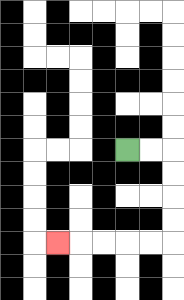{'start': '[5, 6]', 'end': '[2, 10]', 'path_directions': 'R,R,D,D,D,D,L,L,L,L,L', 'path_coordinates': '[[5, 6], [6, 6], [7, 6], [7, 7], [7, 8], [7, 9], [7, 10], [6, 10], [5, 10], [4, 10], [3, 10], [2, 10]]'}